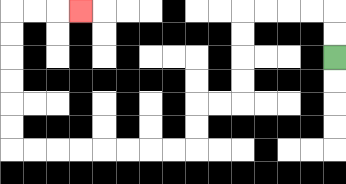{'start': '[14, 2]', 'end': '[3, 0]', 'path_directions': 'U,U,L,L,L,L,D,D,D,D,L,L,D,D,L,L,L,L,L,L,L,L,U,U,U,U,U,U,R,R,R', 'path_coordinates': '[[14, 2], [14, 1], [14, 0], [13, 0], [12, 0], [11, 0], [10, 0], [10, 1], [10, 2], [10, 3], [10, 4], [9, 4], [8, 4], [8, 5], [8, 6], [7, 6], [6, 6], [5, 6], [4, 6], [3, 6], [2, 6], [1, 6], [0, 6], [0, 5], [0, 4], [0, 3], [0, 2], [0, 1], [0, 0], [1, 0], [2, 0], [3, 0]]'}